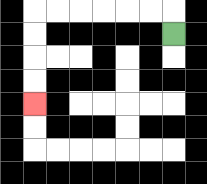{'start': '[7, 1]', 'end': '[1, 4]', 'path_directions': 'U,L,L,L,L,L,L,D,D,D,D', 'path_coordinates': '[[7, 1], [7, 0], [6, 0], [5, 0], [4, 0], [3, 0], [2, 0], [1, 0], [1, 1], [1, 2], [1, 3], [1, 4]]'}